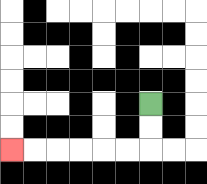{'start': '[6, 4]', 'end': '[0, 6]', 'path_directions': 'D,D,L,L,L,L,L,L', 'path_coordinates': '[[6, 4], [6, 5], [6, 6], [5, 6], [4, 6], [3, 6], [2, 6], [1, 6], [0, 6]]'}